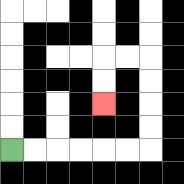{'start': '[0, 6]', 'end': '[4, 4]', 'path_directions': 'R,R,R,R,R,R,U,U,U,U,L,L,D,D', 'path_coordinates': '[[0, 6], [1, 6], [2, 6], [3, 6], [4, 6], [5, 6], [6, 6], [6, 5], [6, 4], [6, 3], [6, 2], [5, 2], [4, 2], [4, 3], [4, 4]]'}